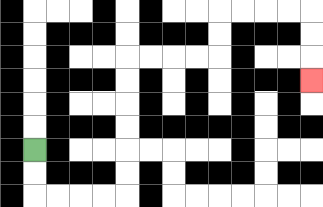{'start': '[1, 6]', 'end': '[13, 3]', 'path_directions': 'D,D,R,R,R,R,U,U,U,U,U,U,R,R,R,R,U,U,R,R,R,R,D,D,D', 'path_coordinates': '[[1, 6], [1, 7], [1, 8], [2, 8], [3, 8], [4, 8], [5, 8], [5, 7], [5, 6], [5, 5], [5, 4], [5, 3], [5, 2], [6, 2], [7, 2], [8, 2], [9, 2], [9, 1], [9, 0], [10, 0], [11, 0], [12, 0], [13, 0], [13, 1], [13, 2], [13, 3]]'}